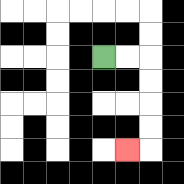{'start': '[4, 2]', 'end': '[5, 6]', 'path_directions': 'R,R,D,D,D,D,L', 'path_coordinates': '[[4, 2], [5, 2], [6, 2], [6, 3], [6, 4], [6, 5], [6, 6], [5, 6]]'}